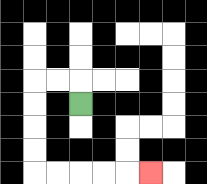{'start': '[3, 4]', 'end': '[6, 7]', 'path_directions': 'U,L,L,D,D,D,D,R,R,R,R,R', 'path_coordinates': '[[3, 4], [3, 3], [2, 3], [1, 3], [1, 4], [1, 5], [1, 6], [1, 7], [2, 7], [3, 7], [4, 7], [5, 7], [6, 7]]'}